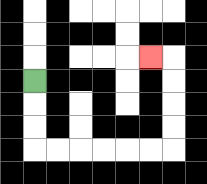{'start': '[1, 3]', 'end': '[6, 2]', 'path_directions': 'D,D,D,R,R,R,R,R,R,U,U,U,U,L', 'path_coordinates': '[[1, 3], [1, 4], [1, 5], [1, 6], [2, 6], [3, 6], [4, 6], [5, 6], [6, 6], [7, 6], [7, 5], [7, 4], [7, 3], [7, 2], [6, 2]]'}